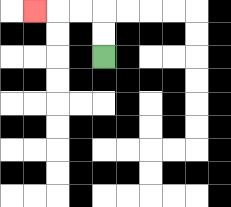{'start': '[4, 2]', 'end': '[1, 0]', 'path_directions': 'U,U,L,L,L', 'path_coordinates': '[[4, 2], [4, 1], [4, 0], [3, 0], [2, 0], [1, 0]]'}